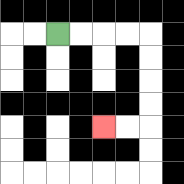{'start': '[2, 1]', 'end': '[4, 5]', 'path_directions': 'R,R,R,R,D,D,D,D,L,L', 'path_coordinates': '[[2, 1], [3, 1], [4, 1], [5, 1], [6, 1], [6, 2], [6, 3], [6, 4], [6, 5], [5, 5], [4, 5]]'}